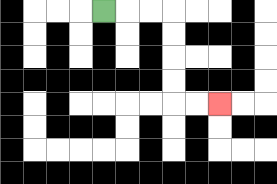{'start': '[4, 0]', 'end': '[9, 4]', 'path_directions': 'R,R,R,D,D,D,D,R,R', 'path_coordinates': '[[4, 0], [5, 0], [6, 0], [7, 0], [7, 1], [7, 2], [7, 3], [7, 4], [8, 4], [9, 4]]'}